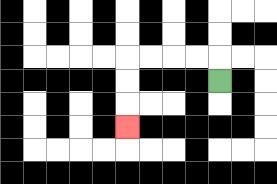{'start': '[9, 3]', 'end': '[5, 5]', 'path_directions': 'U,L,L,L,L,D,D,D', 'path_coordinates': '[[9, 3], [9, 2], [8, 2], [7, 2], [6, 2], [5, 2], [5, 3], [5, 4], [5, 5]]'}